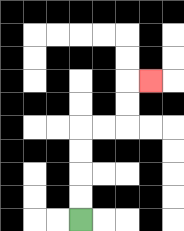{'start': '[3, 9]', 'end': '[6, 3]', 'path_directions': 'U,U,U,U,R,R,U,U,R', 'path_coordinates': '[[3, 9], [3, 8], [3, 7], [3, 6], [3, 5], [4, 5], [5, 5], [5, 4], [5, 3], [6, 3]]'}